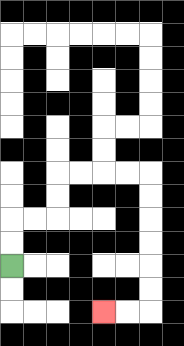{'start': '[0, 11]', 'end': '[4, 13]', 'path_directions': 'U,U,R,R,U,U,R,R,R,R,D,D,D,D,D,D,L,L', 'path_coordinates': '[[0, 11], [0, 10], [0, 9], [1, 9], [2, 9], [2, 8], [2, 7], [3, 7], [4, 7], [5, 7], [6, 7], [6, 8], [6, 9], [6, 10], [6, 11], [6, 12], [6, 13], [5, 13], [4, 13]]'}